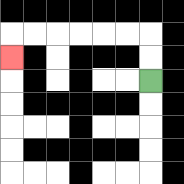{'start': '[6, 3]', 'end': '[0, 2]', 'path_directions': 'U,U,L,L,L,L,L,L,D', 'path_coordinates': '[[6, 3], [6, 2], [6, 1], [5, 1], [4, 1], [3, 1], [2, 1], [1, 1], [0, 1], [0, 2]]'}